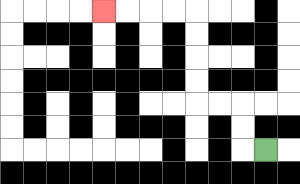{'start': '[11, 6]', 'end': '[4, 0]', 'path_directions': 'L,U,U,L,L,U,U,U,U,L,L,L,L', 'path_coordinates': '[[11, 6], [10, 6], [10, 5], [10, 4], [9, 4], [8, 4], [8, 3], [8, 2], [8, 1], [8, 0], [7, 0], [6, 0], [5, 0], [4, 0]]'}